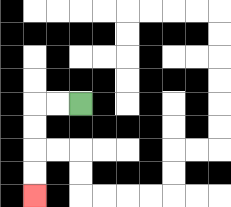{'start': '[3, 4]', 'end': '[1, 8]', 'path_directions': 'L,L,D,D,D,D', 'path_coordinates': '[[3, 4], [2, 4], [1, 4], [1, 5], [1, 6], [1, 7], [1, 8]]'}